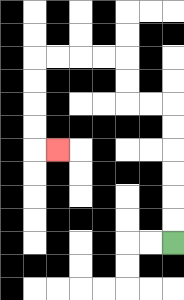{'start': '[7, 10]', 'end': '[2, 6]', 'path_directions': 'U,U,U,U,U,U,L,L,U,U,L,L,L,L,D,D,D,D,R', 'path_coordinates': '[[7, 10], [7, 9], [7, 8], [7, 7], [7, 6], [7, 5], [7, 4], [6, 4], [5, 4], [5, 3], [5, 2], [4, 2], [3, 2], [2, 2], [1, 2], [1, 3], [1, 4], [1, 5], [1, 6], [2, 6]]'}